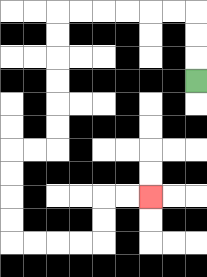{'start': '[8, 3]', 'end': '[6, 8]', 'path_directions': 'U,U,U,L,L,L,L,L,L,D,D,D,D,D,D,L,L,D,D,D,D,R,R,R,R,U,U,R,R', 'path_coordinates': '[[8, 3], [8, 2], [8, 1], [8, 0], [7, 0], [6, 0], [5, 0], [4, 0], [3, 0], [2, 0], [2, 1], [2, 2], [2, 3], [2, 4], [2, 5], [2, 6], [1, 6], [0, 6], [0, 7], [0, 8], [0, 9], [0, 10], [1, 10], [2, 10], [3, 10], [4, 10], [4, 9], [4, 8], [5, 8], [6, 8]]'}